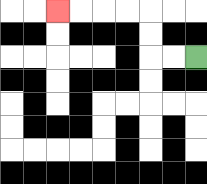{'start': '[8, 2]', 'end': '[2, 0]', 'path_directions': 'L,L,U,U,L,L,L,L', 'path_coordinates': '[[8, 2], [7, 2], [6, 2], [6, 1], [6, 0], [5, 0], [4, 0], [3, 0], [2, 0]]'}